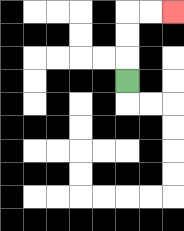{'start': '[5, 3]', 'end': '[7, 0]', 'path_directions': 'U,U,U,R,R', 'path_coordinates': '[[5, 3], [5, 2], [5, 1], [5, 0], [6, 0], [7, 0]]'}